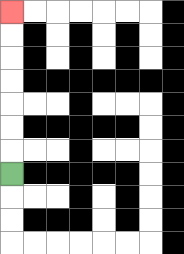{'start': '[0, 7]', 'end': '[0, 0]', 'path_directions': 'U,U,U,U,U,U,U', 'path_coordinates': '[[0, 7], [0, 6], [0, 5], [0, 4], [0, 3], [0, 2], [0, 1], [0, 0]]'}